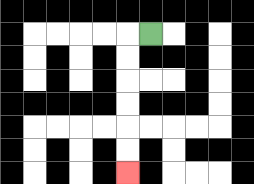{'start': '[6, 1]', 'end': '[5, 7]', 'path_directions': 'L,D,D,D,D,D,D', 'path_coordinates': '[[6, 1], [5, 1], [5, 2], [5, 3], [5, 4], [5, 5], [5, 6], [5, 7]]'}